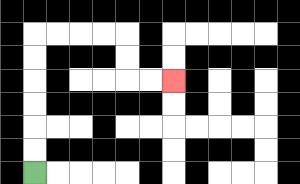{'start': '[1, 7]', 'end': '[7, 3]', 'path_directions': 'U,U,U,U,U,U,R,R,R,R,D,D,R,R', 'path_coordinates': '[[1, 7], [1, 6], [1, 5], [1, 4], [1, 3], [1, 2], [1, 1], [2, 1], [3, 1], [4, 1], [5, 1], [5, 2], [5, 3], [6, 3], [7, 3]]'}